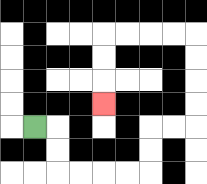{'start': '[1, 5]', 'end': '[4, 4]', 'path_directions': 'R,D,D,R,R,R,R,U,U,R,R,U,U,U,U,L,L,L,L,D,D,D', 'path_coordinates': '[[1, 5], [2, 5], [2, 6], [2, 7], [3, 7], [4, 7], [5, 7], [6, 7], [6, 6], [6, 5], [7, 5], [8, 5], [8, 4], [8, 3], [8, 2], [8, 1], [7, 1], [6, 1], [5, 1], [4, 1], [4, 2], [4, 3], [4, 4]]'}